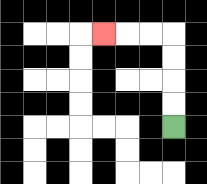{'start': '[7, 5]', 'end': '[4, 1]', 'path_directions': 'U,U,U,U,L,L,L', 'path_coordinates': '[[7, 5], [7, 4], [7, 3], [7, 2], [7, 1], [6, 1], [5, 1], [4, 1]]'}